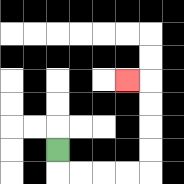{'start': '[2, 6]', 'end': '[5, 3]', 'path_directions': 'D,R,R,R,R,U,U,U,U,L', 'path_coordinates': '[[2, 6], [2, 7], [3, 7], [4, 7], [5, 7], [6, 7], [6, 6], [6, 5], [6, 4], [6, 3], [5, 3]]'}